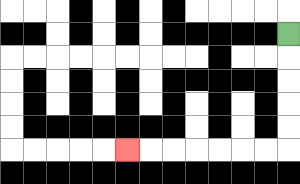{'start': '[12, 1]', 'end': '[5, 6]', 'path_directions': 'D,D,D,D,D,L,L,L,L,L,L,L', 'path_coordinates': '[[12, 1], [12, 2], [12, 3], [12, 4], [12, 5], [12, 6], [11, 6], [10, 6], [9, 6], [8, 6], [7, 6], [6, 6], [5, 6]]'}